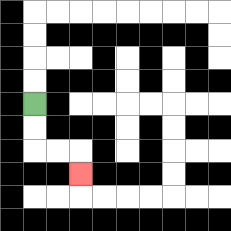{'start': '[1, 4]', 'end': '[3, 7]', 'path_directions': 'D,D,R,R,D', 'path_coordinates': '[[1, 4], [1, 5], [1, 6], [2, 6], [3, 6], [3, 7]]'}